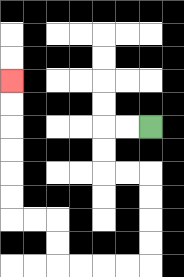{'start': '[6, 5]', 'end': '[0, 3]', 'path_directions': 'L,L,D,D,R,R,D,D,D,D,L,L,L,L,U,U,L,L,U,U,U,U,U,U', 'path_coordinates': '[[6, 5], [5, 5], [4, 5], [4, 6], [4, 7], [5, 7], [6, 7], [6, 8], [6, 9], [6, 10], [6, 11], [5, 11], [4, 11], [3, 11], [2, 11], [2, 10], [2, 9], [1, 9], [0, 9], [0, 8], [0, 7], [0, 6], [0, 5], [0, 4], [0, 3]]'}